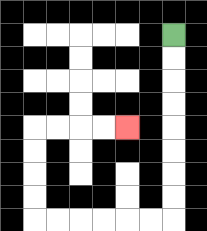{'start': '[7, 1]', 'end': '[5, 5]', 'path_directions': 'D,D,D,D,D,D,D,D,L,L,L,L,L,L,U,U,U,U,R,R,R,R', 'path_coordinates': '[[7, 1], [7, 2], [7, 3], [7, 4], [7, 5], [7, 6], [7, 7], [7, 8], [7, 9], [6, 9], [5, 9], [4, 9], [3, 9], [2, 9], [1, 9], [1, 8], [1, 7], [1, 6], [1, 5], [2, 5], [3, 5], [4, 5], [5, 5]]'}